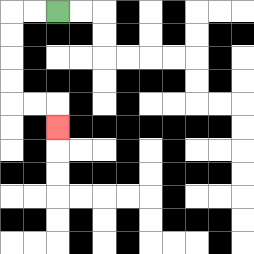{'start': '[2, 0]', 'end': '[2, 5]', 'path_directions': 'L,L,D,D,D,D,R,R,D', 'path_coordinates': '[[2, 0], [1, 0], [0, 0], [0, 1], [0, 2], [0, 3], [0, 4], [1, 4], [2, 4], [2, 5]]'}